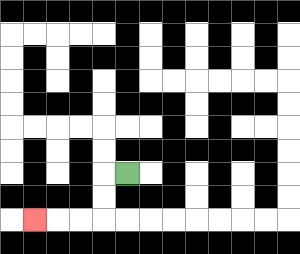{'start': '[5, 7]', 'end': '[1, 9]', 'path_directions': 'L,D,D,L,L,L', 'path_coordinates': '[[5, 7], [4, 7], [4, 8], [4, 9], [3, 9], [2, 9], [1, 9]]'}